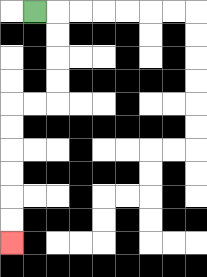{'start': '[1, 0]', 'end': '[0, 10]', 'path_directions': 'R,D,D,D,D,L,L,D,D,D,D,D,D', 'path_coordinates': '[[1, 0], [2, 0], [2, 1], [2, 2], [2, 3], [2, 4], [1, 4], [0, 4], [0, 5], [0, 6], [0, 7], [0, 8], [0, 9], [0, 10]]'}